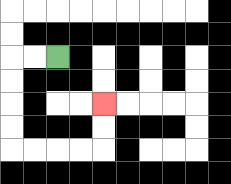{'start': '[2, 2]', 'end': '[4, 4]', 'path_directions': 'L,L,D,D,D,D,R,R,R,R,U,U', 'path_coordinates': '[[2, 2], [1, 2], [0, 2], [0, 3], [0, 4], [0, 5], [0, 6], [1, 6], [2, 6], [3, 6], [4, 6], [4, 5], [4, 4]]'}